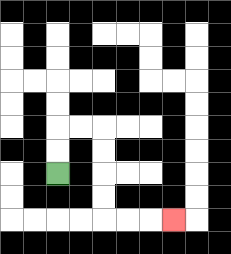{'start': '[2, 7]', 'end': '[7, 9]', 'path_directions': 'U,U,R,R,D,D,D,D,R,R,R', 'path_coordinates': '[[2, 7], [2, 6], [2, 5], [3, 5], [4, 5], [4, 6], [4, 7], [4, 8], [4, 9], [5, 9], [6, 9], [7, 9]]'}